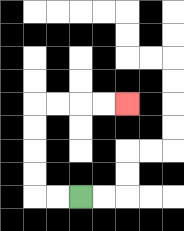{'start': '[3, 8]', 'end': '[5, 4]', 'path_directions': 'L,L,U,U,U,U,R,R,R,R', 'path_coordinates': '[[3, 8], [2, 8], [1, 8], [1, 7], [1, 6], [1, 5], [1, 4], [2, 4], [3, 4], [4, 4], [5, 4]]'}